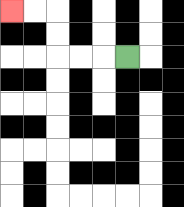{'start': '[5, 2]', 'end': '[0, 0]', 'path_directions': 'L,L,L,U,U,L,L', 'path_coordinates': '[[5, 2], [4, 2], [3, 2], [2, 2], [2, 1], [2, 0], [1, 0], [0, 0]]'}